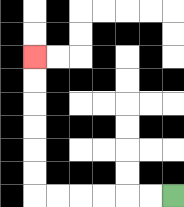{'start': '[7, 8]', 'end': '[1, 2]', 'path_directions': 'L,L,L,L,L,L,U,U,U,U,U,U', 'path_coordinates': '[[7, 8], [6, 8], [5, 8], [4, 8], [3, 8], [2, 8], [1, 8], [1, 7], [1, 6], [1, 5], [1, 4], [1, 3], [1, 2]]'}